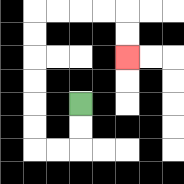{'start': '[3, 4]', 'end': '[5, 2]', 'path_directions': 'D,D,L,L,U,U,U,U,U,U,R,R,R,R,D,D', 'path_coordinates': '[[3, 4], [3, 5], [3, 6], [2, 6], [1, 6], [1, 5], [1, 4], [1, 3], [1, 2], [1, 1], [1, 0], [2, 0], [3, 0], [4, 0], [5, 0], [5, 1], [5, 2]]'}